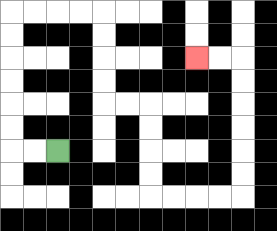{'start': '[2, 6]', 'end': '[8, 2]', 'path_directions': 'L,L,U,U,U,U,U,U,R,R,R,R,D,D,D,D,R,R,D,D,D,D,R,R,R,R,U,U,U,U,U,U,L,L', 'path_coordinates': '[[2, 6], [1, 6], [0, 6], [0, 5], [0, 4], [0, 3], [0, 2], [0, 1], [0, 0], [1, 0], [2, 0], [3, 0], [4, 0], [4, 1], [4, 2], [4, 3], [4, 4], [5, 4], [6, 4], [6, 5], [6, 6], [6, 7], [6, 8], [7, 8], [8, 8], [9, 8], [10, 8], [10, 7], [10, 6], [10, 5], [10, 4], [10, 3], [10, 2], [9, 2], [8, 2]]'}